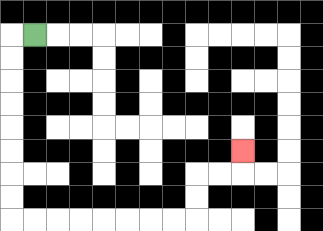{'start': '[1, 1]', 'end': '[10, 6]', 'path_directions': 'L,D,D,D,D,D,D,D,D,R,R,R,R,R,R,R,R,U,U,R,R,U', 'path_coordinates': '[[1, 1], [0, 1], [0, 2], [0, 3], [0, 4], [0, 5], [0, 6], [0, 7], [0, 8], [0, 9], [1, 9], [2, 9], [3, 9], [4, 9], [5, 9], [6, 9], [7, 9], [8, 9], [8, 8], [8, 7], [9, 7], [10, 7], [10, 6]]'}